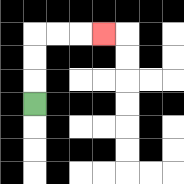{'start': '[1, 4]', 'end': '[4, 1]', 'path_directions': 'U,U,U,R,R,R', 'path_coordinates': '[[1, 4], [1, 3], [1, 2], [1, 1], [2, 1], [3, 1], [4, 1]]'}